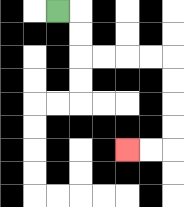{'start': '[2, 0]', 'end': '[5, 6]', 'path_directions': 'R,D,D,R,R,R,R,D,D,D,D,L,L', 'path_coordinates': '[[2, 0], [3, 0], [3, 1], [3, 2], [4, 2], [5, 2], [6, 2], [7, 2], [7, 3], [7, 4], [7, 5], [7, 6], [6, 6], [5, 6]]'}